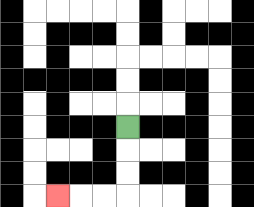{'start': '[5, 5]', 'end': '[2, 8]', 'path_directions': 'D,D,D,L,L,L', 'path_coordinates': '[[5, 5], [5, 6], [5, 7], [5, 8], [4, 8], [3, 8], [2, 8]]'}